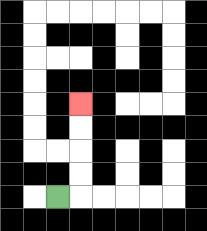{'start': '[2, 8]', 'end': '[3, 4]', 'path_directions': 'R,U,U,U,U', 'path_coordinates': '[[2, 8], [3, 8], [3, 7], [3, 6], [3, 5], [3, 4]]'}